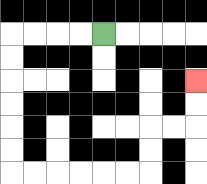{'start': '[4, 1]', 'end': '[8, 3]', 'path_directions': 'L,L,L,L,D,D,D,D,D,D,R,R,R,R,R,R,U,U,R,R,U,U', 'path_coordinates': '[[4, 1], [3, 1], [2, 1], [1, 1], [0, 1], [0, 2], [0, 3], [0, 4], [0, 5], [0, 6], [0, 7], [1, 7], [2, 7], [3, 7], [4, 7], [5, 7], [6, 7], [6, 6], [6, 5], [7, 5], [8, 5], [8, 4], [8, 3]]'}